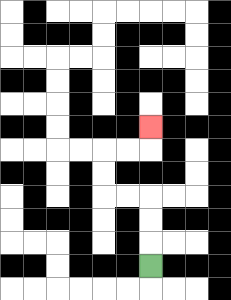{'start': '[6, 11]', 'end': '[6, 5]', 'path_directions': 'U,U,U,L,L,U,U,R,R,U', 'path_coordinates': '[[6, 11], [6, 10], [6, 9], [6, 8], [5, 8], [4, 8], [4, 7], [4, 6], [5, 6], [6, 6], [6, 5]]'}